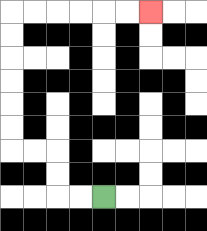{'start': '[4, 8]', 'end': '[6, 0]', 'path_directions': 'L,L,U,U,L,L,U,U,U,U,U,U,R,R,R,R,R,R', 'path_coordinates': '[[4, 8], [3, 8], [2, 8], [2, 7], [2, 6], [1, 6], [0, 6], [0, 5], [0, 4], [0, 3], [0, 2], [0, 1], [0, 0], [1, 0], [2, 0], [3, 0], [4, 0], [5, 0], [6, 0]]'}